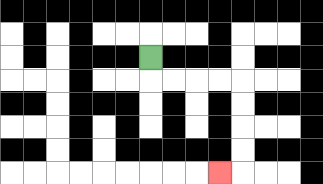{'start': '[6, 2]', 'end': '[9, 7]', 'path_directions': 'D,R,R,R,R,D,D,D,D,L', 'path_coordinates': '[[6, 2], [6, 3], [7, 3], [8, 3], [9, 3], [10, 3], [10, 4], [10, 5], [10, 6], [10, 7], [9, 7]]'}